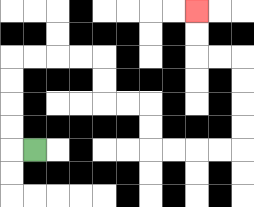{'start': '[1, 6]', 'end': '[8, 0]', 'path_directions': 'L,U,U,U,U,R,R,R,R,D,D,R,R,D,D,R,R,R,R,U,U,U,U,L,L,U,U', 'path_coordinates': '[[1, 6], [0, 6], [0, 5], [0, 4], [0, 3], [0, 2], [1, 2], [2, 2], [3, 2], [4, 2], [4, 3], [4, 4], [5, 4], [6, 4], [6, 5], [6, 6], [7, 6], [8, 6], [9, 6], [10, 6], [10, 5], [10, 4], [10, 3], [10, 2], [9, 2], [8, 2], [8, 1], [8, 0]]'}